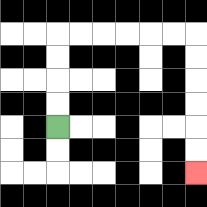{'start': '[2, 5]', 'end': '[8, 7]', 'path_directions': 'U,U,U,U,R,R,R,R,R,R,D,D,D,D,D,D', 'path_coordinates': '[[2, 5], [2, 4], [2, 3], [2, 2], [2, 1], [3, 1], [4, 1], [5, 1], [6, 1], [7, 1], [8, 1], [8, 2], [8, 3], [8, 4], [8, 5], [8, 6], [8, 7]]'}